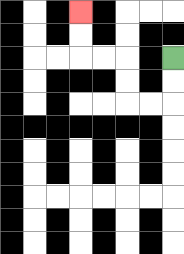{'start': '[7, 2]', 'end': '[3, 0]', 'path_directions': 'D,D,L,L,U,U,L,L,U,U', 'path_coordinates': '[[7, 2], [7, 3], [7, 4], [6, 4], [5, 4], [5, 3], [5, 2], [4, 2], [3, 2], [3, 1], [3, 0]]'}